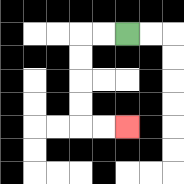{'start': '[5, 1]', 'end': '[5, 5]', 'path_directions': 'L,L,D,D,D,D,R,R', 'path_coordinates': '[[5, 1], [4, 1], [3, 1], [3, 2], [3, 3], [3, 4], [3, 5], [4, 5], [5, 5]]'}